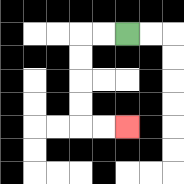{'start': '[5, 1]', 'end': '[5, 5]', 'path_directions': 'L,L,D,D,D,D,R,R', 'path_coordinates': '[[5, 1], [4, 1], [3, 1], [3, 2], [3, 3], [3, 4], [3, 5], [4, 5], [5, 5]]'}